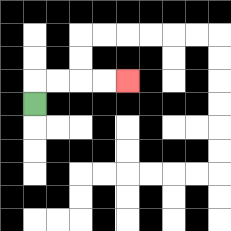{'start': '[1, 4]', 'end': '[5, 3]', 'path_directions': 'U,R,R,R,R', 'path_coordinates': '[[1, 4], [1, 3], [2, 3], [3, 3], [4, 3], [5, 3]]'}